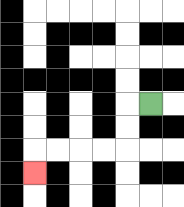{'start': '[6, 4]', 'end': '[1, 7]', 'path_directions': 'L,D,D,L,L,L,L,D', 'path_coordinates': '[[6, 4], [5, 4], [5, 5], [5, 6], [4, 6], [3, 6], [2, 6], [1, 6], [1, 7]]'}